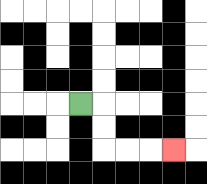{'start': '[3, 4]', 'end': '[7, 6]', 'path_directions': 'R,D,D,R,R,R', 'path_coordinates': '[[3, 4], [4, 4], [4, 5], [4, 6], [5, 6], [6, 6], [7, 6]]'}